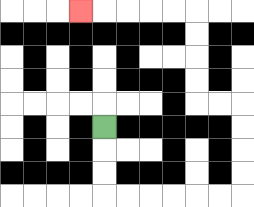{'start': '[4, 5]', 'end': '[3, 0]', 'path_directions': 'D,D,D,R,R,R,R,R,R,U,U,U,U,L,L,U,U,U,U,L,L,L,L,L', 'path_coordinates': '[[4, 5], [4, 6], [4, 7], [4, 8], [5, 8], [6, 8], [7, 8], [8, 8], [9, 8], [10, 8], [10, 7], [10, 6], [10, 5], [10, 4], [9, 4], [8, 4], [8, 3], [8, 2], [8, 1], [8, 0], [7, 0], [6, 0], [5, 0], [4, 0], [3, 0]]'}